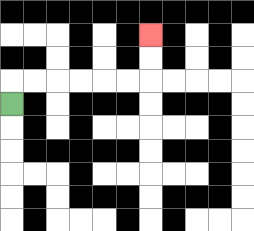{'start': '[0, 4]', 'end': '[6, 1]', 'path_directions': 'U,R,R,R,R,R,R,U,U', 'path_coordinates': '[[0, 4], [0, 3], [1, 3], [2, 3], [3, 3], [4, 3], [5, 3], [6, 3], [6, 2], [6, 1]]'}